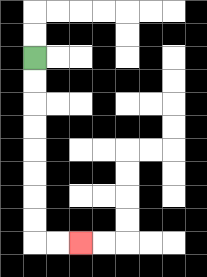{'start': '[1, 2]', 'end': '[3, 10]', 'path_directions': 'D,D,D,D,D,D,D,D,R,R', 'path_coordinates': '[[1, 2], [1, 3], [1, 4], [1, 5], [1, 6], [1, 7], [1, 8], [1, 9], [1, 10], [2, 10], [3, 10]]'}